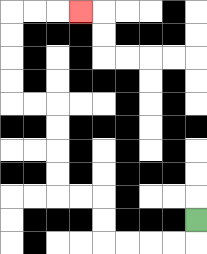{'start': '[8, 9]', 'end': '[3, 0]', 'path_directions': 'D,L,L,L,L,U,U,L,L,U,U,U,U,L,L,U,U,U,U,R,R,R', 'path_coordinates': '[[8, 9], [8, 10], [7, 10], [6, 10], [5, 10], [4, 10], [4, 9], [4, 8], [3, 8], [2, 8], [2, 7], [2, 6], [2, 5], [2, 4], [1, 4], [0, 4], [0, 3], [0, 2], [0, 1], [0, 0], [1, 0], [2, 0], [3, 0]]'}